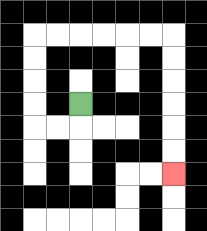{'start': '[3, 4]', 'end': '[7, 7]', 'path_directions': 'D,L,L,U,U,U,U,R,R,R,R,R,R,D,D,D,D,D,D', 'path_coordinates': '[[3, 4], [3, 5], [2, 5], [1, 5], [1, 4], [1, 3], [1, 2], [1, 1], [2, 1], [3, 1], [4, 1], [5, 1], [6, 1], [7, 1], [7, 2], [7, 3], [7, 4], [7, 5], [7, 6], [7, 7]]'}